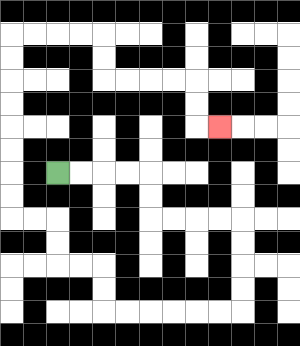{'start': '[2, 7]', 'end': '[9, 5]', 'path_directions': 'R,R,R,R,D,D,R,R,R,R,D,D,D,D,L,L,L,L,L,L,U,U,L,L,U,U,L,L,U,U,U,U,U,U,U,U,R,R,R,R,D,D,R,R,R,R,D,D,R', 'path_coordinates': '[[2, 7], [3, 7], [4, 7], [5, 7], [6, 7], [6, 8], [6, 9], [7, 9], [8, 9], [9, 9], [10, 9], [10, 10], [10, 11], [10, 12], [10, 13], [9, 13], [8, 13], [7, 13], [6, 13], [5, 13], [4, 13], [4, 12], [4, 11], [3, 11], [2, 11], [2, 10], [2, 9], [1, 9], [0, 9], [0, 8], [0, 7], [0, 6], [0, 5], [0, 4], [0, 3], [0, 2], [0, 1], [1, 1], [2, 1], [3, 1], [4, 1], [4, 2], [4, 3], [5, 3], [6, 3], [7, 3], [8, 3], [8, 4], [8, 5], [9, 5]]'}